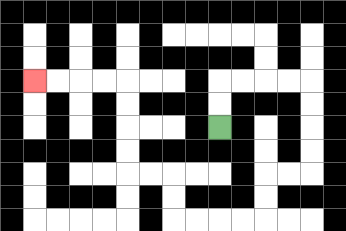{'start': '[9, 5]', 'end': '[1, 3]', 'path_directions': 'U,U,R,R,R,R,D,D,D,D,L,L,D,D,L,L,L,L,U,U,L,L,U,U,U,U,L,L,L,L', 'path_coordinates': '[[9, 5], [9, 4], [9, 3], [10, 3], [11, 3], [12, 3], [13, 3], [13, 4], [13, 5], [13, 6], [13, 7], [12, 7], [11, 7], [11, 8], [11, 9], [10, 9], [9, 9], [8, 9], [7, 9], [7, 8], [7, 7], [6, 7], [5, 7], [5, 6], [5, 5], [5, 4], [5, 3], [4, 3], [3, 3], [2, 3], [1, 3]]'}